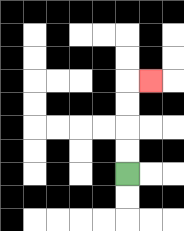{'start': '[5, 7]', 'end': '[6, 3]', 'path_directions': 'U,U,U,U,R', 'path_coordinates': '[[5, 7], [5, 6], [5, 5], [5, 4], [5, 3], [6, 3]]'}